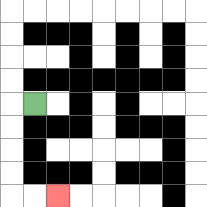{'start': '[1, 4]', 'end': '[2, 8]', 'path_directions': 'L,D,D,D,D,R,R', 'path_coordinates': '[[1, 4], [0, 4], [0, 5], [0, 6], [0, 7], [0, 8], [1, 8], [2, 8]]'}